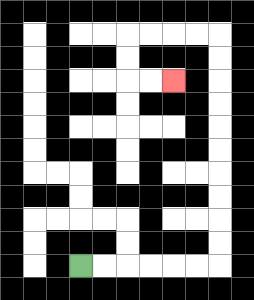{'start': '[3, 11]', 'end': '[7, 3]', 'path_directions': 'R,R,R,R,R,R,U,U,U,U,U,U,U,U,U,U,L,L,L,L,D,D,R,R', 'path_coordinates': '[[3, 11], [4, 11], [5, 11], [6, 11], [7, 11], [8, 11], [9, 11], [9, 10], [9, 9], [9, 8], [9, 7], [9, 6], [9, 5], [9, 4], [9, 3], [9, 2], [9, 1], [8, 1], [7, 1], [6, 1], [5, 1], [5, 2], [5, 3], [6, 3], [7, 3]]'}